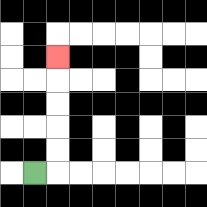{'start': '[1, 7]', 'end': '[2, 2]', 'path_directions': 'R,U,U,U,U,U', 'path_coordinates': '[[1, 7], [2, 7], [2, 6], [2, 5], [2, 4], [2, 3], [2, 2]]'}